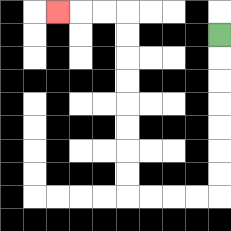{'start': '[9, 1]', 'end': '[2, 0]', 'path_directions': 'D,D,D,D,D,D,D,L,L,L,L,U,U,U,U,U,U,U,U,L,L,L', 'path_coordinates': '[[9, 1], [9, 2], [9, 3], [9, 4], [9, 5], [9, 6], [9, 7], [9, 8], [8, 8], [7, 8], [6, 8], [5, 8], [5, 7], [5, 6], [5, 5], [5, 4], [5, 3], [5, 2], [5, 1], [5, 0], [4, 0], [3, 0], [2, 0]]'}